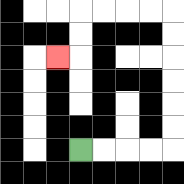{'start': '[3, 6]', 'end': '[2, 2]', 'path_directions': 'R,R,R,R,U,U,U,U,U,U,L,L,L,L,D,D,L', 'path_coordinates': '[[3, 6], [4, 6], [5, 6], [6, 6], [7, 6], [7, 5], [7, 4], [7, 3], [7, 2], [7, 1], [7, 0], [6, 0], [5, 0], [4, 0], [3, 0], [3, 1], [3, 2], [2, 2]]'}